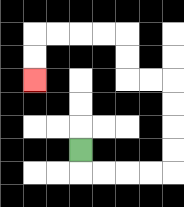{'start': '[3, 6]', 'end': '[1, 3]', 'path_directions': 'D,R,R,R,R,U,U,U,U,L,L,U,U,L,L,L,L,D,D', 'path_coordinates': '[[3, 6], [3, 7], [4, 7], [5, 7], [6, 7], [7, 7], [7, 6], [7, 5], [7, 4], [7, 3], [6, 3], [5, 3], [5, 2], [5, 1], [4, 1], [3, 1], [2, 1], [1, 1], [1, 2], [1, 3]]'}